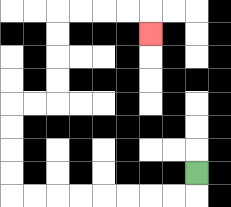{'start': '[8, 7]', 'end': '[6, 1]', 'path_directions': 'D,L,L,L,L,L,L,L,L,U,U,U,U,R,R,U,U,U,U,R,R,R,R,D', 'path_coordinates': '[[8, 7], [8, 8], [7, 8], [6, 8], [5, 8], [4, 8], [3, 8], [2, 8], [1, 8], [0, 8], [0, 7], [0, 6], [0, 5], [0, 4], [1, 4], [2, 4], [2, 3], [2, 2], [2, 1], [2, 0], [3, 0], [4, 0], [5, 0], [6, 0], [6, 1]]'}